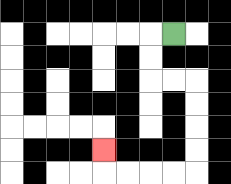{'start': '[7, 1]', 'end': '[4, 6]', 'path_directions': 'L,D,D,R,R,D,D,D,D,L,L,L,L,U', 'path_coordinates': '[[7, 1], [6, 1], [6, 2], [6, 3], [7, 3], [8, 3], [8, 4], [8, 5], [8, 6], [8, 7], [7, 7], [6, 7], [5, 7], [4, 7], [4, 6]]'}